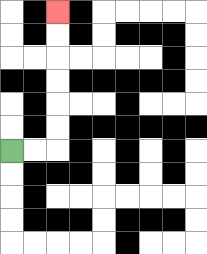{'start': '[0, 6]', 'end': '[2, 0]', 'path_directions': 'R,R,U,U,U,U,U,U', 'path_coordinates': '[[0, 6], [1, 6], [2, 6], [2, 5], [2, 4], [2, 3], [2, 2], [2, 1], [2, 0]]'}